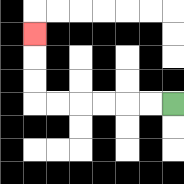{'start': '[7, 4]', 'end': '[1, 1]', 'path_directions': 'L,L,L,L,L,L,U,U,U', 'path_coordinates': '[[7, 4], [6, 4], [5, 4], [4, 4], [3, 4], [2, 4], [1, 4], [1, 3], [1, 2], [1, 1]]'}